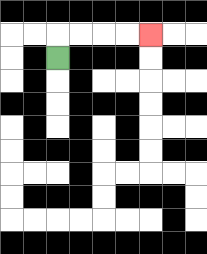{'start': '[2, 2]', 'end': '[6, 1]', 'path_directions': 'U,R,R,R,R', 'path_coordinates': '[[2, 2], [2, 1], [3, 1], [4, 1], [5, 1], [6, 1]]'}